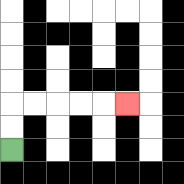{'start': '[0, 6]', 'end': '[5, 4]', 'path_directions': 'U,U,R,R,R,R,R', 'path_coordinates': '[[0, 6], [0, 5], [0, 4], [1, 4], [2, 4], [3, 4], [4, 4], [5, 4]]'}